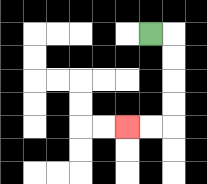{'start': '[6, 1]', 'end': '[5, 5]', 'path_directions': 'R,D,D,D,D,L,L', 'path_coordinates': '[[6, 1], [7, 1], [7, 2], [7, 3], [7, 4], [7, 5], [6, 5], [5, 5]]'}